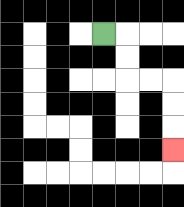{'start': '[4, 1]', 'end': '[7, 6]', 'path_directions': 'R,D,D,R,R,D,D,D', 'path_coordinates': '[[4, 1], [5, 1], [5, 2], [5, 3], [6, 3], [7, 3], [7, 4], [7, 5], [7, 6]]'}